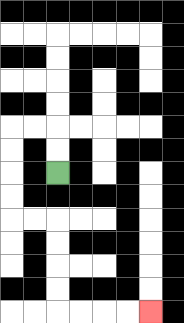{'start': '[2, 7]', 'end': '[6, 13]', 'path_directions': 'U,U,L,L,D,D,D,D,R,R,D,D,D,D,R,R,R,R', 'path_coordinates': '[[2, 7], [2, 6], [2, 5], [1, 5], [0, 5], [0, 6], [0, 7], [0, 8], [0, 9], [1, 9], [2, 9], [2, 10], [2, 11], [2, 12], [2, 13], [3, 13], [4, 13], [5, 13], [6, 13]]'}